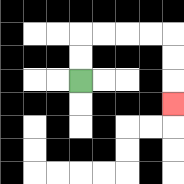{'start': '[3, 3]', 'end': '[7, 4]', 'path_directions': 'U,U,R,R,R,R,D,D,D', 'path_coordinates': '[[3, 3], [3, 2], [3, 1], [4, 1], [5, 1], [6, 1], [7, 1], [7, 2], [7, 3], [7, 4]]'}